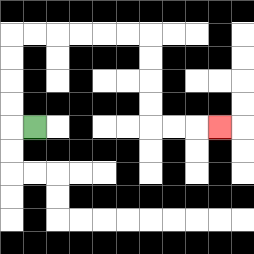{'start': '[1, 5]', 'end': '[9, 5]', 'path_directions': 'L,U,U,U,U,R,R,R,R,R,R,D,D,D,D,R,R,R', 'path_coordinates': '[[1, 5], [0, 5], [0, 4], [0, 3], [0, 2], [0, 1], [1, 1], [2, 1], [3, 1], [4, 1], [5, 1], [6, 1], [6, 2], [6, 3], [6, 4], [6, 5], [7, 5], [8, 5], [9, 5]]'}